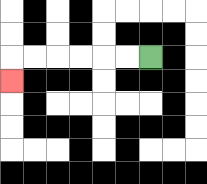{'start': '[6, 2]', 'end': '[0, 3]', 'path_directions': 'L,L,L,L,L,L,D', 'path_coordinates': '[[6, 2], [5, 2], [4, 2], [3, 2], [2, 2], [1, 2], [0, 2], [0, 3]]'}